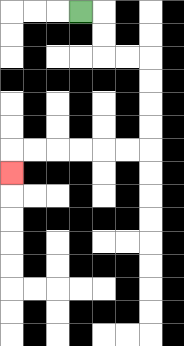{'start': '[3, 0]', 'end': '[0, 7]', 'path_directions': 'R,D,D,R,R,D,D,D,D,L,L,L,L,L,L,D', 'path_coordinates': '[[3, 0], [4, 0], [4, 1], [4, 2], [5, 2], [6, 2], [6, 3], [6, 4], [6, 5], [6, 6], [5, 6], [4, 6], [3, 6], [2, 6], [1, 6], [0, 6], [0, 7]]'}